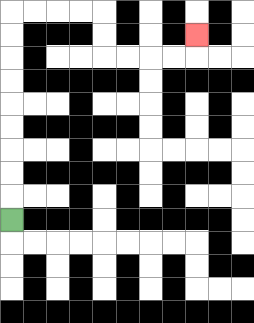{'start': '[0, 9]', 'end': '[8, 1]', 'path_directions': 'U,U,U,U,U,U,U,U,U,R,R,R,R,D,D,R,R,R,R,U', 'path_coordinates': '[[0, 9], [0, 8], [0, 7], [0, 6], [0, 5], [0, 4], [0, 3], [0, 2], [0, 1], [0, 0], [1, 0], [2, 0], [3, 0], [4, 0], [4, 1], [4, 2], [5, 2], [6, 2], [7, 2], [8, 2], [8, 1]]'}